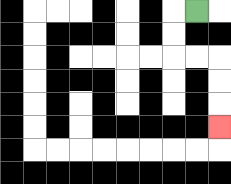{'start': '[8, 0]', 'end': '[9, 5]', 'path_directions': 'L,D,D,R,R,D,D,D', 'path_coordinates': '[[8, 0], [7, 0], [7, 1], [7, 2], [8, 2], [9, 2], [9, 3], [9, 4], [9, 5]]'}